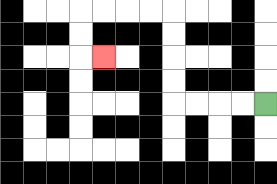{'start': '[11, 4]', 'end': '[4, 2]', 'path_directions': 'L,L,L,L,U,U,U,U,L,L,L,L,D,D,R', 'path_coordinates': '[[11, 4], [10, 4], [9, 4], [8, 4], [7, 4], [7, 3], [7, 2], [7, 1], [7, 0], [6, 0], [5, 0], [4, 0], [3, 0], [3, 1], [3, 2], [4, 2]]'}